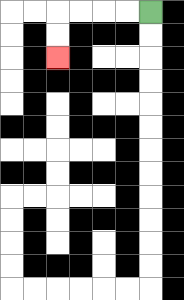{'start': '[6, 0]', 'end': '[2, 2]', 'path_directions': 'L,L,L,L,D,D', 'path_coordinates': '[[6, 0], [5, 0], [4, 0], [3, 0], [2, 0], [2, 1], [2, 2]]'}